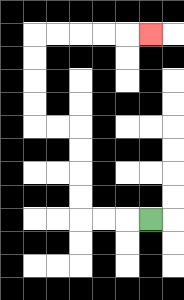{'start': '[6, 9]', 'end': '[6, 1]', 'path_directions': 'L,L,L,U,U,U,U,L,L,U,U,U,U,R,R,R,R,R', 'path_coordinates': '[[6, 9], [5, 9], [4, 9], [3, 9], [3, 8], [3, 7], [3, 6], [3, 5], [2, 5], [1, 5], [1, 4], [1, 3], [1, 2], [1, 1], [2, 1], [3, 1], [4, 1], [5, 1], [6, 1]]'}